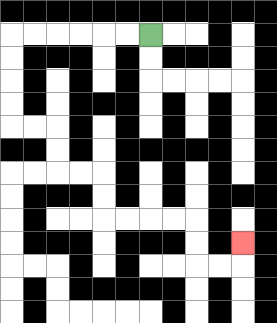{'start': '[6, 1]', 'end': '[10, 10]', 'path_directions': 'L,L,L,L,L,L,D,D,D,D,R,R,D,D,R,R,D,D,R,R,R,R,D,D,R,R,U', 'path_coordinates': '[[6, 1], [5, 1], [4, 1], [3, 1], [2, 1], [1, 1], [0, 1], [0, 2], [0, 3], [0, 4], [0, 5], [1, 5], [2, 5], [2, 6], [2, 7], [3, 7], [4, 7], [4, 8], [4, 9], [5, 9], [6, 9], [7, 9], [8, 9], [8, 10], [8, 11], [9, 11], [10, 11], [10, 10]]'}